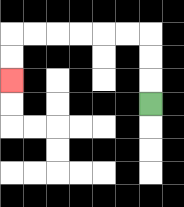{'start': '[6, 4]', 'end': '[0, 3]', 'path_directions': 'U,U,U,L,L,L,L,L,L,D,D', 'path_coordinates': '[[6, 4], [6, 3], [6, 2], [6, 1], [5, 1], [4, 1], [3, 1], [2, 1], [1, 1], [0, 1], [0, 2], [0, 3]]'}